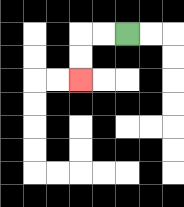{'start': '[5, 1]', 'end': '[3, 3]', 'path_directions': 'L,L,D,D', 'path_coordinates': '[[5, 1], [4, 1], [3, 1], [3, 2], [3, 3]]'}